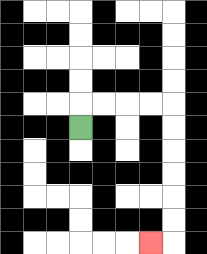{'start': '[3, 5]', 'end': '[6, 10]', 'path_directions': 'U,R,R,R,R,D,D,D,D,D,D,L', 'path_coordinates': '[[3, 5], [3, 4], [4, 4], [5, 4], [6, 4], [7, 4], [7, 5], [7, 6], [7, 7], [7, 8], [7, 9], [7, 10], [6, 10]]'}